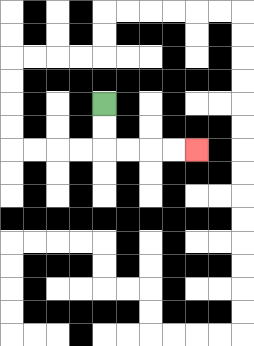{'start': '[4, 4]', 'end': '[8, 6]', 'path_directions': 'D,D,R,R,R,R', 'path_coordinates': '[[4, 4], [4, 5], [4, 6], [5, 6], [6, 6], [7, 6], [8, 6]]'}